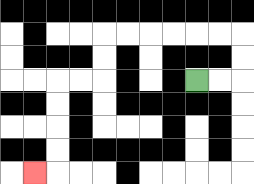{'start': '[8, 3]', 'end': '[1, 7]', 'path_directions': 'R,R,U,U,L,L,L,L,L,L,D,D,L,L,D,D,D,D,L', 'path_coordinates': '[[8, 3], [9, 3], [10, 3], [10, 2], [10, 1], [9, 1], [8, 1], [7, 1], [6, 1], [5, 1], [4, 1], [4, 2], [4, 3], [3, 3], [2, 3], [2, 4], [2, 5], [2, 6], [2, 7], [1, 7]]'}